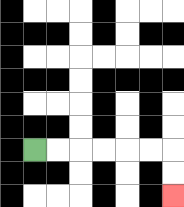{'start': '[1, 6]', 'end': '[7, 8]', 'path_directions': 'R,R,R,R,R,R,D,D', 'path_coordinates': '[[1, 6], [2, 6], [3, 6], [4, 6], [5, 6], [6, 6], [7, 6], [7, 7], [7, 8]]'}